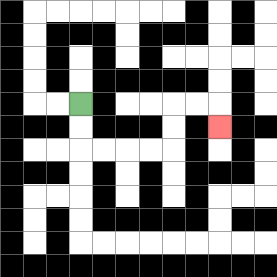{'start': '[3, 4]', 'end': '[9, 5]', 'path_directions': 'D,D,R,R,R,R,U,U,R,R,D', 'path_coordinates': '[[3, 4], [3, 5], [3, 6], [4, 6], [5, 6], [6, 6], [7, 6], [7, 5], [7, 4], [8, 4], [9, 4], [9, 5]]'}